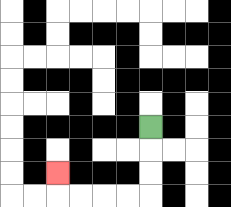{'start': '[6, 5]', 'end': '[2, 7]', 'path_directions': 'D,D,D,L,L,L,L,U', 'path_coordinates': '[[6, 5], [6, 6], [6, 7], [6, 8], [5, 8], [4, 8], [3, 8], [2, 8], [2, 7]]'}